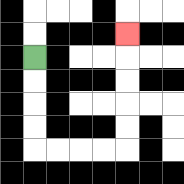{'start': '[1, 2]', 'end': '[5, 1]', 'path_directions': 'D,D,D,D,R,R,R,R,U,U,U,U,U', 'path_coordinates': '[[1, 2], [1, 3], [1, 4], [1, 5], [1, 6], [2, 6], [3, 6], [4, 6], [5, 6], [5, 5], [5, 4], [5, 3], [5, 2], [5, 1]]'}